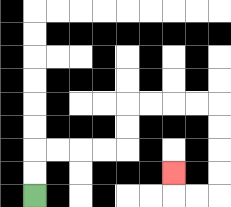{'start': '[1, 8]', 'end': '[7, 7]', 'path_directions': 'U,U,R,R,R,R,U,U,R,R,R,R,D,D,D,D,L,L,U', 'path_coordinates': '[[1, 8], [1, 7], [1, 6], [2, 6], [3, 6], [4, 6], [5, 6], [5, 5], [5, 4], [6, 4], [7, 4], [8, 4], [9, 4], [9, 5], [9, 6], [9, 7], [9, 8], [8, 8], [7, 8], [7, 7]]'}